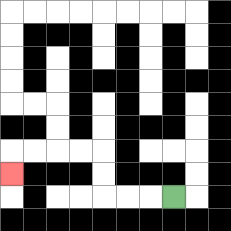{'start': '[7, 8]', 'end': '[0, 7]', 'path_directions': 'L,L,L,U,U,L,L,L,L,D', 'path_coordinates': '[[7, 8], [6, 8], [5, 8], [4, 8], [4, 7], [4, 6], [3, 6], [2, 6], [1, 6], [0, 6], [0, 7]]'}